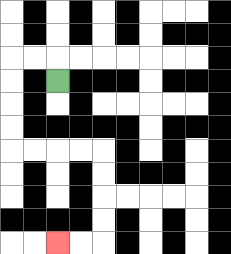{'start': '[2, 3]', 'end': '[2, 10]', 'path_directions': 'U,L,L,D,D,D,D,R,R,R,R,D,D,D,D,L,L', 'path_coordinates': '[[2, 3], [2, 2], [1, 2], [0, 2], [0, 3], [0, 4], [0, 5], [0, 6], [1, 6], [2, 6], [3, 6], [4, 6], [4, 7], [4, 8], [4, 9], [4, 10], [3, 10], [2, 10]]'}